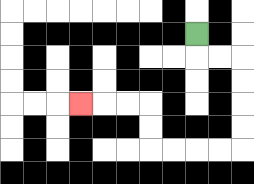{'start': '[8, 1]', 'end': '[3, 4]', 'path_directions': 'D,R,R,D,D,D,D,L,L,L,L,U,U,L,L,L', 'path_coordinates': '[[8, 1], [8, 2], [9, 2], [10, 2], [10, 3], [10, 4], [10, 5], [10, 6], [9, 6], [8, 6], [7, 6], [6, 6], [6, 5], [6, 4], [5, 4], [4, 4], [3, 4]]'}